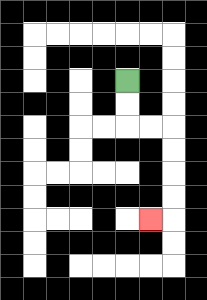{'start': '[5, 3]', 'end': '[6, 9]', 'path_directions': 'D,D,R,R,D,D,D,D,L', 'path_coordinates': '[[5, 3], [5, 4], [5, 5], [6, 5], [7, 5], [7, 6], [7, 7], [7, 8], [7, 9], [6, 9]]'}